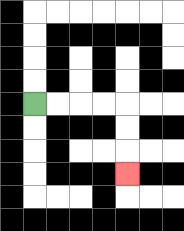{'start': '[1, 4]', 'end': '[5, 7]', 'path_directions': 'R,R,R,R,D,D,D', 'path_coordinates': '[[1, 4], [2, 4], [3, 4], [4, 4], [5, 4], [5, 5], [5, 6], [5, 7]]'}